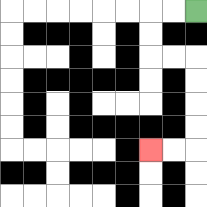{'start': '[8, 0]', 'end': '[6, 6]', 'path_directions': 'L,L,D,D,R,R,D,D,D,D,L,L', 'path_coordinates': '[[8, 0], [7, 0], [6, 0], [6, 1], [6, 2], [7, 2], [8, 2], [8, 3], [8, 4], [8, 5], [8, 6], [7, 6], [6, 6]]'}